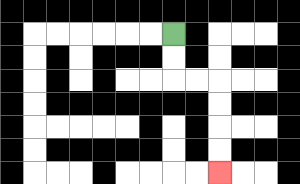{'start': '[7, 1]', 'end': '[9, 7]', 'path_directions': 'D,D,R,R,D,D,D,D', 'path_coordinates': '[[7, 1], [7, 2], [7, 3], [8, 3], [9, 3], [9, 4], [9, 5], [9, 6], [9, 7]]'}